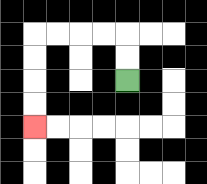{'start': '[5, 3]', 'end': '[1, 5]', 'path_directions': 'U,U,L,L,L,L,D,D,D,D', 'path_coordinates': '[[5, 3], [5, 2], [5, 1], [4, 1], [3, 1], [2, 1], [1, 1], [1, 2], [1, 3], [1, 4], [1, 5]]'}